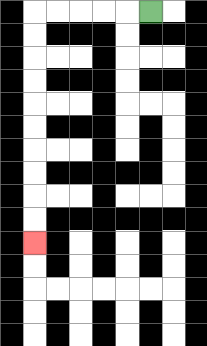{'start': '[6, 0]', 'end': '[1, 10]', 'path_directions': 'L,L,L,L,L,D,D,D,D,D,D,D,D,D,D', 'path_coordinates': '[[6, 0], [5, 0], [4, 0], [3, 0], [2, 0], [1, 0], [1, 1], [1, 2], [1, 3], [1, 4], [1, 5], [1, 6], [1, 7], [1, 8], [1, 9], [1, 10]]'}